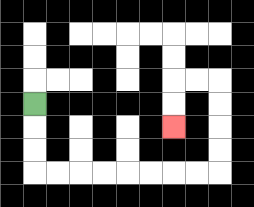{'start': '[1, 4]', 'end': '[7, 5]', 'path_directions': 'D,D,D,R,R,R,R,R,R,R,R,U,U,U,U,L,L,D,D', 'path_coordinates': '[[1, 4], [1, 5], [1, 6], [1, 7], [2, 7], [3, 7], [4, 7], [5, 7], [6, 7], [7, 7], [8, 7], [9, 7], [9, 6], [9, 5], [9, 4], [9, 3], [8, 3], [7, 3], [7, 4], [7, 5]]'}